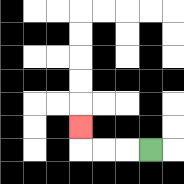{'start': '[6, 6]', 'end': '[3, 5]', 'path_directions': 'L,L,L,U', 'path_coordinates': '[[6, 6], [5, 6], [4, 6], [3, 6], [3, 5]]'}